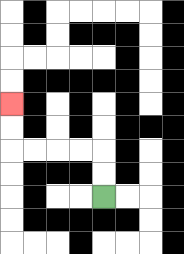{'start': '[4, 8]', 'end': '[0, 4]', 'path_directions': 'U,U,L,L,L,L,U,U', 'path_coordinates': '[[4, 8], [4, 7], [4, 6], [3, 6], [2, 6], [1, 6], [0, 6], [0, 5], [0, 4]]'}